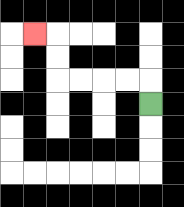{'start': '[6, 4]', 'end': '[1, 1]', 'path_directions': 'U,L,L,L,L,U,U,L', 'path_coordinates': '[[6, 4], [6, 3], [5, 3], [4, 3], [3, 3], [2, 3], [2, 2], [2, 1], [1, 1]]'}